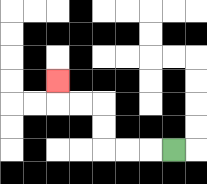{'start': '[7, 6]', 'end': '[2, 3]', 'path_directions': 'L,L,L,U,U,L,L,U', 'path_coordinates': '[[7, 6], [6, 6], [5, 6], [4, 6], [4, 5], [4, 4], [3, 4], [2, 4], [2, 3]]'}